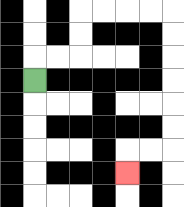{'start': '[1, 3]', 'end': '[5, 7]', 'path_directions': 'U,R,R,U,U,R,R,R,R,D,D,D,D,D,D,L,L,D', 'path_coordinates': '[[1, 3], [1, 2], [2, 2], [3, 2], [3, 1], [3, 0], [4, 0], [5, 0], [6, 0], [7, 0], [7, 1], [7, 2], [7, 3], [7, 4], [7, 5], [7, 6], [6, 6], [5, 6], [5, 7]]'}